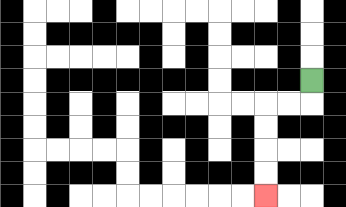{'start': '[13, 3]', 'end': '[11, 8]', 'path_directions': 'D,L,L,D,D,D,D', 'path_coordinates': '[[13, 3], [13, 4], [12, 4], [11, 4], [11, 5], [11, 6], [11, 7], [11, 8]]'}